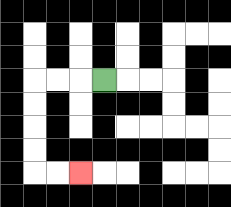{'start': '[4, 3]', 'end': '[3, 7]', 'path_directions': 'L,L,L,D,D,D,D,R,R', 'path_coordinates': '[[4, 3], [3, 3], [2, 3], [1, 3], [1, 4], [1, 5], [1, 6], [1, 7], [2, 7], [3, 7]]'}